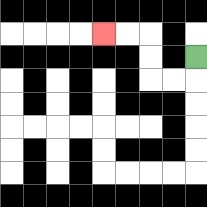{'start': '[8, 2]', 'end': '[4, 1]', 'path_directions': 'D,L,L,U,U,L,L', 'path_coordinates': '[[8, 2], [8, 3], [7, 3], [6, 3], [6, 2], [6, 1], [5, 1], [4, 1]]'}